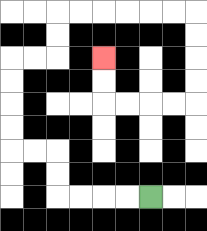{'start': '[6, 8]', 'end': '[4, 2]', 'path_directions': 'L,L,L,L,U,U,L,L,U,U,U,U,R,R,U,U,R,R,R,R,R,R,D,D,D,D,L,L,L,L,U,U', 'path_coordinates': '[[6, 8], [5, 8], [4, 8], [3, 8], [2, 8], [2, 7], [2, 6], [1, 6], [0, 6], [0, 5], [0, 4], [0, 3], [0, 2], [1, 2], [2, 2], [2, 1], [2, 0], [3, 0], [4, 0], [5, 0], [6, 0], [7, 0], [8, 0], [8, 1], [8, 2], [8, 3], [8, 4], [7, 4], [6, 4], [5, 4], [4, 4], [4, 3], [4, 2]]'}